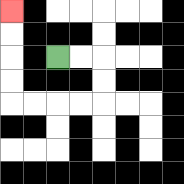{'start': '[2, 2]', 'end': '[0, 0]', 'path_directions': 'R,R,D,D,L,L,L,L,U,U,U,U', 'path_coordinates': '[[2, 2], [3, 2], [4, 2], [4, 3], [4, 4], [3, 4], [2, 4], [1, 4], [0, 4], [0, 3], [0, 2], [0, 1], [0, 0]]'}